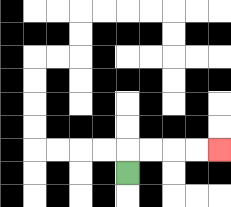{'start': '[5, 7]', 'end': '[9, 6]', 'path_directions': 'U,R,R,R,R', 'path_coordinates': '[[5, 7], [5, 6], [6, 6], [7, 6], [8, 6], [9, 6]]'}